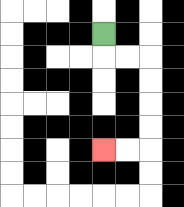{'start': '[4, 1]', 'end': '[4, 6]', 'path_directions': 'D,R,R,D,D,D,D,L,L', 'path_coordinates': '[[4, 1], [4, 2], [5, 2], [6, 2], [6, 3], [6, 4], [6, 5], [6, 6], [5, 6], [4, 6]]'}